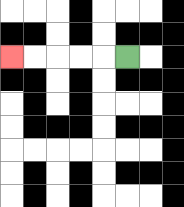{'start': '[5, 2]', 'end': '[0, 2]', 'path_directions': 'L,L,L,L,L', 'path_coordinates': '[[5, 2], [4, 2], [3, 2], [2, 2], [1, 2], [0, 2]]'}